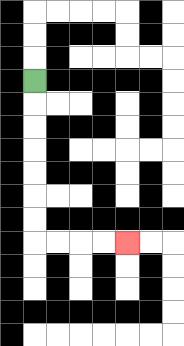{'start': '[1, 3]', 'end': '[5, 10]', 'path_directions': 'D,D,D,D,D,D,D,R,R,R,R', 'path_coordinates': '[[1, 3], [1, 4], [1, 5], [1, 6], [1, 7], [1, 8], [1, 9], [1, 10], [2, 10], [3, 10], [4, 10], [5, 10]]'}